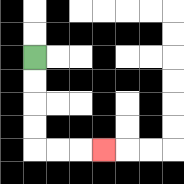{'start': '[1, 2]', 'end': '[4, 6]', 'path_directions': 'D,D,D,D,R,R,R', 'path_coordinates': '[[1, 2], [1, 3], [1, 4], [1, 5], [1, 6], [2, 6], [3, 6], [4, 6]]'}